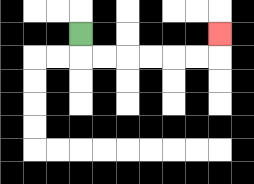{'start': '[3, 1]', 'end': '[9, 1]', 'path_directions': 'D,R,R,R,R,R,R,U', 'path_coordinates': '[[3, 1], [3, 2], [4, 2], [5, 2], [6, 2], [7, 2], [8, 2], [9, 2], [9, 1]]'}